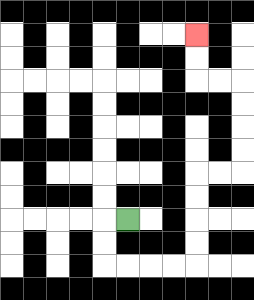{'start': '[5, 9]', 'end': '[8, 1]', 'path_directions': 'L,D,D,R,R,R,R,U,U,U,U,R,R,U,U,U,U,L,L,U,U', 'path_coordinates': '[[5, 9], [4, 9], [4, 10], [4, 11], [5, 11], [6, 11], [7, 11], [8, 11], [8, 10], [8, 9], [8, 8], [8, 7], [9, 7], [10, 7], [10, 6], [10, 5], [10, 4], [10, 3], [9, 3], [8, 3], [8, 2], [8, 1]]'}